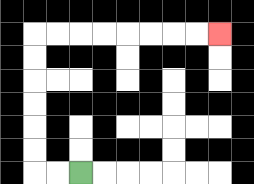{'start': '[3, 7]', 'end': '[9, 1]', 'path_directions': 'L,L,U,U,U,U,U,U,R,R,R,R,R,R,R,R', 'path_coordinates': '[[3, 7], [2, 7], [1, 7], [1, 6], [1, 5], [1, 4], [1, 3], [1, 2], [1, 1], [2, 1], [3, 1], [4, 1], [5, 1], [6, 1], [7, 1], [8, 1], [9, 1]]'}